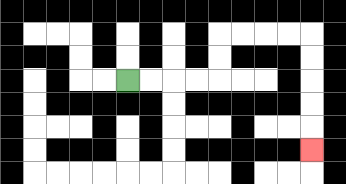{'start': '[5, 3]', 'end': '[13, 6]', 'path_directions': 'R,R,R,R,U,U,R,R,R,R,D,D,D,D,D', 'path_coordinates': '[[5, 3], [6, 3], [7, 3], [8, 3], [9, 3], [9, 2], [9, 1], [10, 1], [11, 1], [12, 1], [13, 1], [13, 2], [13, 3], [13, 4], [13, 5], [13, 6]]'}